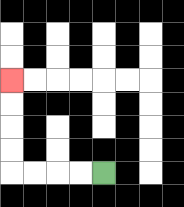{'start': '[4, 7]', 'end': '[0, 3]', 'path_directions': 'L,L,L,L,U,U,U,U', 'path_coordinates': '[[4, 7], [3, 7], [2, 7], [1, 7], [0, 7], [0, 6], [0, 5], [0, 4], [0, 3]]'}